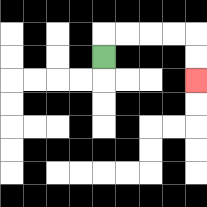{'start': '[4, 2]', 'end': '[8, 3]', 'path_directions': 'U,R,R,R,R,D,D', 'path_coordinates': '[[4, 2], [4, 1], [5, 1], [6, 1], [7, 1], [8, 1], [8, 2], [8, 3]]'}